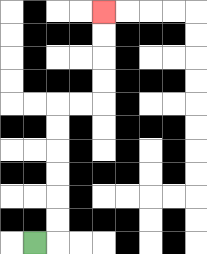{'start': '[1, 10]', 'end': '[4, 0]', 'path_directions': 'R,U,U,U,U,U,U,R,R,U,U,U,U', 'path_coordinates': '[[1, 10], [2, 10], [2, 9], [2, 8], [2, 7], [2, 6], [2, 5], [2, 4], [3, 4], [4, 4], [4, 3], [4, 2], [4, 1], [4, 0]]'}